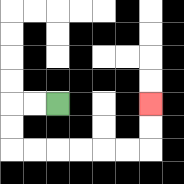{'start': '[2, 4]', 'end': '[6, 4]', 'path_directions': 'L,L,D,D,R,R,R,R,R,R,U,U', 'path_coordinates': '[[2, 4], [1, 4], [0, 4], [0, 5], [0, 6], [1, 6], [2, 6], [3, 6], [4, 6], [5, 6], [6, 6], [6, 5], [6, 4]]'}